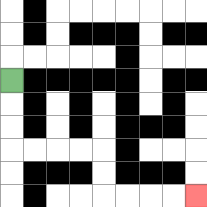{'start': '[0, 3]', 'end': '[8, 8]', 'path_directions': 'D,D,D,R,R,R,R,D,D,R,R,R,R', 'path_coordinates': '[[0, 3], [0, 4], [0, 5], [0, 6], [1, 6], [2, 6], [3, 6], [4, 6], [4, 7], [4, 8], [5, 8], [6, 8], [7, 8], [8, 8]]'}